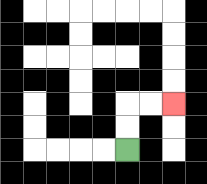{'start': '[5, 6]', 'end': '[7, 4]', 'path_directions': 'U,U,R,R', 'path_coordinates': '[[5, 6], [5, 5], [5, 4], [6, 4], [7, 4]]'}